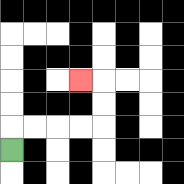{'start': '[0, 6]', 'end': '[3, 3]', 'path_directions': 'U,R,R,R,R,U,U,L', 'path_coordinates': '[[0, 6], [0, 5], [1, 5], [2, 5], [3, 5], [4, 5], [4, 4], [4, 3], [3, 3]]'}